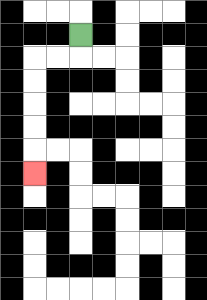{'start': '[3, 1]', 'end': '[1, 7]', 'path_directions': 'D,L,L,D,D,D,D,D', 'path_coordinates': '[[3, 1], [3, 2], [2, 2], [1, 2], [1, 3], [1, 4], [1, 5], [1, 6], [1, 7]]'}